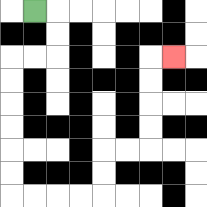{'start': '[1, 0]', 'end': '[7, 2]', 'path_directions': 'R,D,D,L,L,D,D,D,D,D,D,R,R,R,R,U,U,R,R,U,U,U,U,R', 'path_coordinates': '[[1, 0], [2, 0], [2, 1], [2, 2], [1, 2], [0, 2], [0, 3], [0, 4], [0, 5], [0, 6], [0, 7], [0, 8], [1, 8], [2, 8], [3, 8], [4, 8], [4, 7], [4, 6], [5, 6], [6, 6], [6, 5], [6, 4], [6, 3], [6, 2], [7, 2]]'}